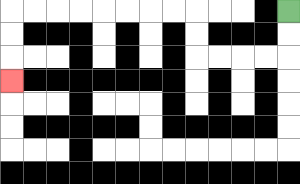{'start': '[12, 0]', 'end': '[0, 3]', 'path_directions': 'D,D,L,L,L,L,U,U,L,L,L,L,L,L,L,L,D,D,D', 'path_coordinates': '[[12, 0], [12, 1], [12, 2], [11, 2], [10, 2], [9, 2], [8, 2], [8, 1], [8, 0], [7, 0], [6, 0], [5, 0], [4, 0], [3, 0], [2, 0], [1, 0], [0, 0], [0, 1], [0, 2], [0, 3]]'}